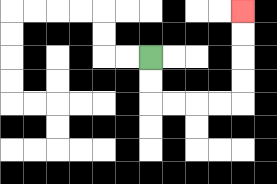{'start': '[6, 2]', 'end': '[10, 0]', 'path_directions': 'D,D,R,R,R,R,U,U,U,U', 'path_coordinates': '[[6, 2], [6, 3], [6, 4], [7, 4], [8, 4], [9, 4], [10, 4], [10, 3], [10, 2], [10, 1], [10, 0]]'}